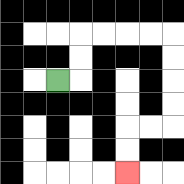{'start': '[2, 3]', 'end': '[5, 7]', 'path_directions': 'R,U,U,R,R,R,R,D,D,D,D,L,L,D,D', 'path_coordinates': '[[2, 3], [3, 3], [3, 2], [3, 1], [4, 1], [5, 1], [6, 1], [7, 1], [7, 2], [7, 3], [7, 4], [7, 5], [6, 5], [5, 5], [5, 6], [5, 7]]'}